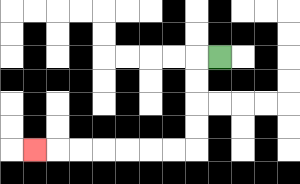{'start': '[9, 2]', 'end': '[1, 6]', 'path_directions': 'L,D,D,D,D,L,L,L,L,L,L,L', 'path_coordinates': '[[9, 2], [8, 2], [8, 3], [8, 4], [8, 5], [8, 6], [7, 6], [6, 6], [5, 6], [4, 6], [3, 6], [2, 6], [1, 6]]'}